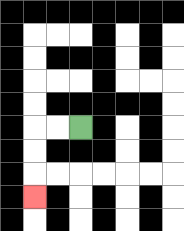{'start': '[3, 5]', 'end': '[1, 8]', 'path_directions': 'L,L,D,D,D', 'path_coordinates': '[[3, 5], [2, 5], [1, 5], [1, 6], [1, 7], [1, 8]]'}